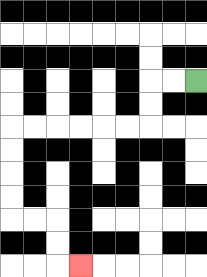{'start': '[8, 3]', 'end': '[3, 11]', 'path_directions': 'L,L,D,D,L,L,L,L,L,L,D,D,D,D,R,R,D,D,R', 'path_coordinates': '[[8, 3], [7, 3], [6, 3], [6, 4], [6, 5], [5, 5], [4, 5], [3, 5], [2, 5], [1, 5], [0, 5], [0, 6], [0, 7], [0, 8], [0, 9], [1, 9], [2, 9], [2, 10], [2, 11], [3, 11]]'}